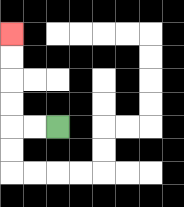{'start': '[2, 5]', 'end': '[0, 1]', 'path_directions': 'L,L,U,U,U,U', 'path_coordinates': '[[2, 5], [1, 5], [0, 5], [0, 4], [0, 3], [0, 2], [0, 1]]'}